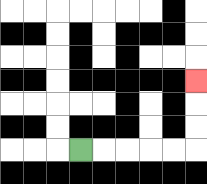{'start': '[3, 6]', 'end': '[8, 3]', 'path_directions': 'R,R,R,R,R,U,U,U', 'path_coordinates': '[[3, 6], [4, 6], [5, 6], [6, 6], [7, 6], [8, 6], [8, 5], [8, 4], [8, 3]]'}